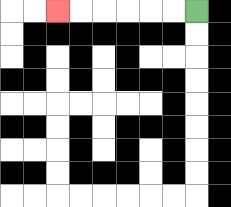{'start': '[8, 0]', 'end': '[2, 0]', 'path_directions': 'L,L,L,L,L,L', 'path_coordinates': '[[8, 0], [7, 0], [6, 0], [5, 0], [4, 0], [3, 0], [2, 0]]'}